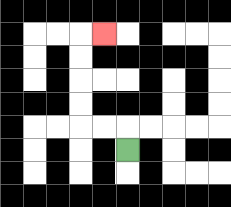{'start': '[5, 6]', 'end': '[4, 1]', 'path_directions': 'U,L,L,U,U,U,U,R', 'path_coordinates': '[[5, 6], [5, 5], [4, 5], [3, 5], [3, 4], [3, 3], [3, 2], [3, 1], [4, 1]]'}